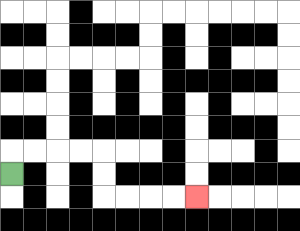{'start': '[0, 7]', 'end': '[8, 8]', 'path_directions': 'U,R,R,R,R,D,D,R,R,R,R', 'path_coordinates': '[[0, 7], [0, 6], [1, 6], [2, 6], [3, 6], [4, 6], [4, 7], [4, 8], [5, 8], [6, 8], [7, 8], [8, 8]]'}